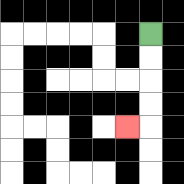{'start': '[6, 1]', 'end': '[5, 5]', 'path_directions': 'D,D,D,D,L', 'path_coordinates': '[[6, 1], [6, 2], [6, 3], [6, 4], [6, 5], [5, 5]]'}